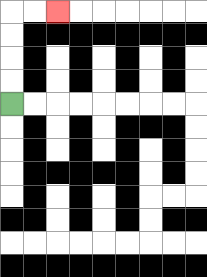{'start': '[0, 4]', 'end': '[2, 0]', 'path_directions': 'U,U,U,U,R,R', 'path_coordinates': '[[0, 4], [0, 3], [0, 2], [0, 1], [0, 0], [1, 0], [2, 0]]'}